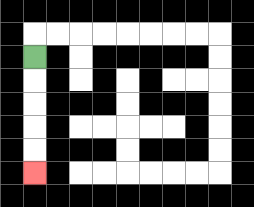{'start': '[1, 2]', 'end': '[1, 7]', 'path_directions': 'D,D,D,D,D', 'path_coordinates': '[[1, 2], [1, 3], [1, 4], [1, 5], [1, 6], [1, 7]]'}